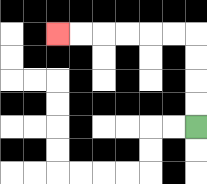{'start': '[8, 5]', 'end': '[2, 1]', 'path_directions': 'U,U,U,U,L,L,L,L,L,L', 'path_coordinates': '[[8, 5], [8, 4], [8, 3], [8, 2], [8, 1], [7, 1], [6, 1], [5, 1], [4, 1], [3, 1], [2, 1]]'}